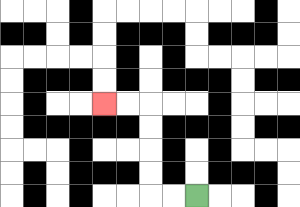{'start': '[8, 8]', 'end': '[4, 4]', 'path_directions': 'L,L,U,U,U,U,L,L', 'path_coordinates': '[[8, 8], [7, 8], [6, 8], [6, 7], [6, 6], [6, 5], [6, 4], [5, 4], [4, 4]]'}